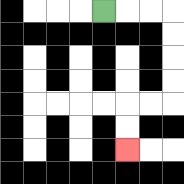{'start': '[4, 0]', 'end': '[5, 6]', 'path_directions': 'R,R,R,D,D,D,D,L,L,D,D', 'path_coordinates': '[[4, 0], [5, 0], [6, 0], [7, 0], [7, 1], [7, 2], [7, 3], [7, 4], [6, 4], [5, 4], [5, 5], [5, 6]]'}